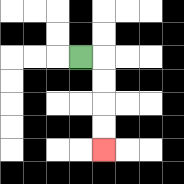{'start': '[3, 2]', 'end': '[4, 6]', 'path_directions': 'R,D,D,D,D', 'path_coordinates': '[[3, 2], [4, 2], [4, 3], [4, 4], [4, 5], [4, 6]]'}